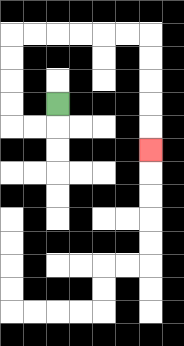{'start': '[2, 4]', 'end': '[6, 6]', 'path_directions': 'D,L,L,U,U,U,U,R,R,R,R,R,R,D,D,D,D,D', 'path_coordinates': '[[2, 4], [2, 5], [1, 5], [0, 5], [0, 4], [0, 3], [0, 2], [0, 1], [1, 1], [2, 1], [3, 1], [4, 1], [5, 1], [6, 1], [6, 2], [6, 3], [6, 4], [6, 5], [6, 6]]'}